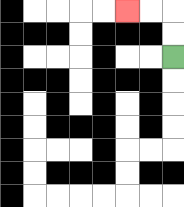{'start': '[7, 2]', 'end': '[5, 0]', 'path_directions': 'U,U,L,L', 'path_coordinates': '[[7, 2], [7, 1], [7, 0], [6, 0], [5, 0]]'}